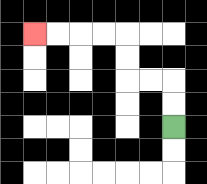{'start': '[7, 5]', 'end': '[1, 1]', 'path_directions': 'U,U,L,L,U,U,L,L,L,L', 'path_coordinates': '[[7, 5], [7, 4], [7, 3], [6, 3], [5, 3], [5, 2], [5, 1], [4, 1], [3, 1], [2, 1], [1, 1]]'}